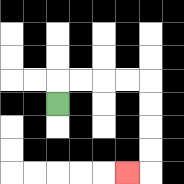{'start': '[2, 4]', 'end': '[5, 7]', 'path_directions': 'U,R,R,R,R,D,D,D,D,L', 'path_coordinates': '[[2, 4], [2, 3], [3, 3], [4, 3], [5, 3], [6, 3], [6, 4], [6, 5], [6, 6], [6, 7], [5, 7]]'}